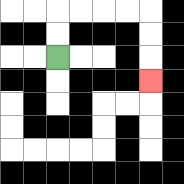{'start': '[2, 2]', 'end': '[6, 3]', 'path_directions': 'U,U,R,R,R,R,D,D,D', 'path_coordinates': '[[2, 2], [2, 1], [2, 0], [3, 0], [4, 0], [5, 0], [6, 0], [6, 1], [6, 2], [6, 3]]'}